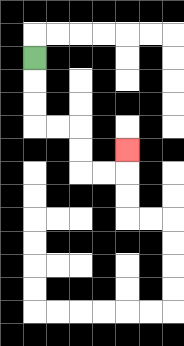{'start': '[1, 2]', 'end': '[5, 6]', 'path_directions': 'D,D,D,R,R,D,D,R,R,U', 'path_coordinates': '[[1, 2], [1, 3], [1, 4], [1, 5], [2, 5], [3, 5], [3, 6], [3, 7], [4, 7], [5, 7], [5, 6]]'}